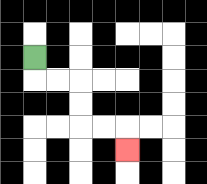{'start': '[1, 2]', 'end': '[5, 6]', 'path_directions': 'D,R,R,D,D,R,R,D', 'path_coordinates': '[[1, 2], [1, 3], [2, 3], [3, 3], [3, 4], [3, 5], [4, 5], [5, 5], [5, 6]]'}